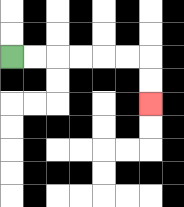{'start': '[0, 2]', 'end': '[6, 4]', 'path_directions': 'R,R,R,R,R,R,D,D', 'path_coordinates': '[[0, 2], [1, 2], [2, 2], [3, 2], [4, 2], [5, 2], [6, 2], [6, 3], [6, 4]]'}